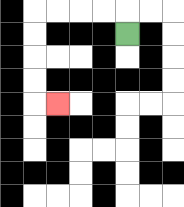{'start': '[5, 1]', 'end': '[2, 4]', 'path_directions': 'U,L,L,L,L,D,D,D,D,R', 'path_coordinates': '[[5, 1], [5, 0], [4, 0], [3, 0], [2, 0], [1, 0], [1, 1], [1, 2], [1, 3], [1, 4], [2, 4]]'}